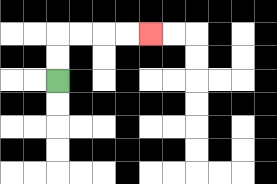{'start': '[2, 3]', 'end': '[6, 1]', 'path_directions': 'U,U,R,R,R,R', 'path_coordinates': '[[2, 3], [2, 2], [2, 1], [3, 1], [4, 1], [5, 1], [6, 1]]'}